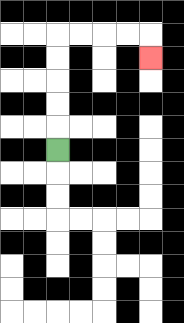{'start': '[2, 6]', 'end': '[6, 2]', 'path_directions': 'U,U,U,U,U,R,R,R,R,D', 'path_coordinates': '[[2, 6], [2, 5], [2, 4], [2, 3], [2, 2], [2, 1], [3, 1], [4, 1], [5, 1], [6, 1], [6, 2]]'}